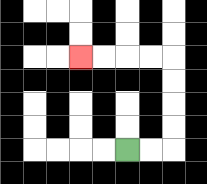{'start': '[5, 6]', 'end': '[3, 2]', 'path_directions': 'R,R,U,U,U,U,L,L,L,L', 'path_coordinates': '[[5, 6], [6, 6], [7, 6], [7, 5], [7, 4], [7, 3], [7, 2], [6, 2], [5, 2], [4, 2], [3, 2]]'}